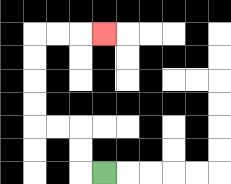{'start': '[4, 7]', 'end': '[4, 1]', 'path_directions': 'L,U,U,L,L,U,U,U,U,R,R,R', 'path_coordinates': '[[4, 7], [3, 7], [3, 6], [3, 5], [2, 5], [1, 5], [1, 4], [1, 3], [1, 2], [1, 1], [2, 1], [3, 1], [4, 1]]'}